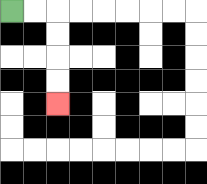{'start': '[0, 0]', 'end': '[2, 4]', 'path_directions': 'R,R,D,D,D,D', 'path_coordinates': '[[0, 0], [1, 0], [2, 0], [2, 1], [2, 2], [2, 3], [2, 4]]'}